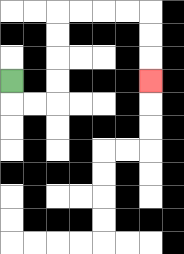{'start': '[0, 3]', 'end': '[6, 3]', 'path_directions': 'D,R,R,U,U,U,U,R,R,R,R,D,D,D', 'path_coordinates': '[[0, 3], [0, 4], [1, 4], [2, 4], [2, 3], [2, 2], [2, 1], [2, 0], [3, 0], [4, 0], [5, 0], [6, 0], [6, 1], [6, 2], [6, 3]]'}